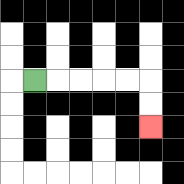{'start': '[1, 3]', 'end': '[6, 5]', 'path_directions': 'R,R,R,R,R,D,D', 'path_coordinates': '[[1, 3], [2, 3], [3, 3], [4, 3], [5, 3], [6, 3], [6, 4], [6, 5]]'}